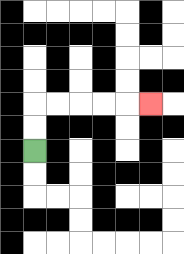{'start': '[1, 6]', 'end': '[6, 4]', 'path_directions': 'U,U,R,R,R,R,R', 'path_coordinates': '[[1, 6], [1, 5], [1, 4], [2, 4], [3, 4], [4, 4], [5, 4], [6, 4]]'}